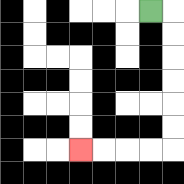{'start': '[6, 0]', 'end': '[3, 6]', 'path_directions': 'R,D,D,D,D,D,D,L,L,L,L', 'path_coordinates': '[[6, 0], [7, 0], [7, 1], [7, 2], [7, 3], [7, 4], [7, 5], [7, 6], [6, 6], [5, 6], [4, 6], [3, 6]]'}